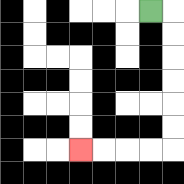{'start': '[6, 0]', 'end': '[3, 6]', 'path_directions': 'R,D,D,D,D,D,D,L,L,L,L', 'path_coordinates': '[[6, 0], [7, 0], [7, 1], [7, 2], [7, 3], [7, 4], [7, 5], [7, 6], [6, 6], [5, 6], [4, 6], [3, 6]]'}